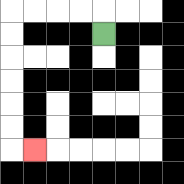{'start': '[4, 1]', 'end': '[1, 6]', 'path_directions': 'U,L,L,L,L,D,D,D,D,D,D,R', 'path_coordinates': '[[4, 1], [4, 0], [3, 0], [2, 0], [1, 0], [0, 0], [0, 1], [0, 2], [0, 3], [0, 4], [0, 5], [0, 6], [1, 6]]'}